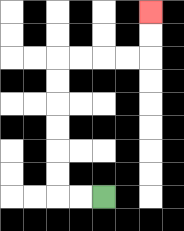{'start': '[4, 8]', 'end': '[6, 0]', 'path_directions': 'L,L,U,U,U,U,U,U,R,R,R,R,U,U', 'path_coordinates': '[[4, 8], [3, 8], [2, 8], [2, 7], [2, 6], [2, 5], [2, 4], [2, 3], [2, 2], [3, 2], [4, 2], [5, 2], [6, 2], [6, 1], [6, 0]]'}